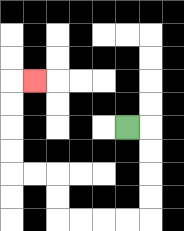{'start': '[5, 5]', 'end': '[1, 3]', 'path_directions': 'R,D,D,D,D,L,L,L,L,U,U,L,L,U,U,U,U,R', 'path_coordinates': '[[5, 5], [6, 5], [6, 6], [6, 7], [6, 8], [6, 9], [5, 9], [4, 9], [3, 9], [2, 9], [2, 8], [2, 7], [1, 7], [0, 7], [0, 6], [0, 5], [0, 4], [0, 3], [1, 3]]'}